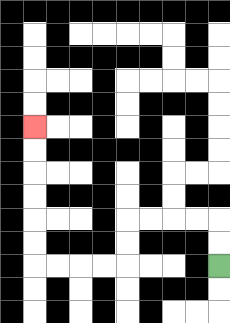{'start': '[9, 11]', 'end': '[1, 5]', 'path_directions': 'U,U,L,L,L,L,D,D,L,L,L,L,U,U,U,U,U,U', 'path_coordinates': '[[9, 11], [9, 10], [9, 9], [8, 9], [7, 9], [6, 9], [5, 9], [5, 10], [5, 11], [4, 11], [3, 11], [2, 11], [1, 11], [1, 10], [1, 9], [1, 8], [1, 7], [1, 6], [1, 5]]'}